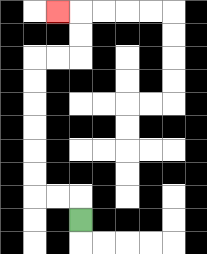{'start': '[3, 9]', 'end': '[2, 0]', 'path_directions': 'U,L,L,U,U,U,U,U,U,R,R,U,U,L', 'path_coordinates': '[[3, 9], [3, 8], [2, 8], [1, 8], [1, 7], [1, 6], [1, 5], [1, 4], [1, 3], [1, 2], [2, 2], [3, 2], [3, 1], [3, 0], [2, 0]]'}